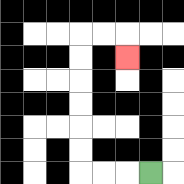{'start': '[6, 7]', 'end': '[5, 2]', 'path_directions': 'L,L,L,U,U,U,U,U,U,R,R,D', 'path_coordinates': '[[6, 7], [5, 7], [4, 7], [3, 7], [3, 6], [3, 5], [3, 4], [3, 3], [3, 2], [3, 1], [4, 1], [5, 1], [5, 2]]'}